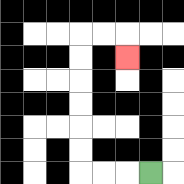{'start': '[6, 7]', 'end': '[5, 2]', 'path_directions': 'L,L,L,U,U,U,U,U,U,R,R,D', 'path_coordinates': '[[6, 7], [5, 7], [4, 7], [3, 7], [3, 6], [3, 5], [3, 4], [3, 3], [3, 2], [3, 1], [4, 1], [5, 1], [5, 2]]'}